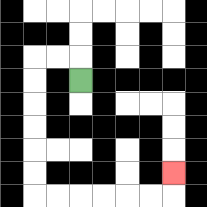{'start': '[3, 3]', 'end': '[7, 7]', 'path_directions': 'U,L,L,D,D,D,D,D,D,R,R,R,R,R,R,U', 'path_coordinates': '[[3, 3], [3, 2], [2, 2], [1, 2], [1, 3], [1, 4], [1, 5], [1, 6], [1, 7], [1, 8], [2, 8], [3, 8], [4, 8], [5, 8], [6, 8], [7, 8], [7, 7]]'}